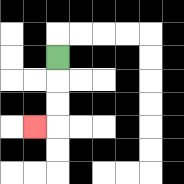{'start': '[2, 2]', 'end': '[1, 5]', 'path_directions': 'D,D,D,L', 'path_coordinates': '[[2, 2], [2, 3], [2, 4], [2, 5], [1, 5]]'}